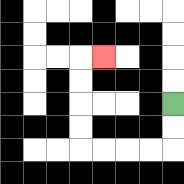{'start': '[7, 4]', 'end': '[4, 2]', 'path_directions': 'D,D,L,L,L,L,U,U,U,U,R', 'path_coordinates': '[[7, 4], [7, 5], [7, 6], [6, 6], [5, 6], [4, 6], [3, 6], [3, 5], [3, 4], [3, 3], [3, 2], [4, 2]]'}